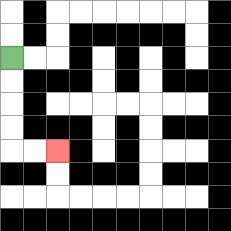{'start': '[0, 2]', 'end': '[2, 6]', 'path_directions': 'D,D,D,D,R,R', 'path_coordinates': '[[0, 2], [0, 3], [0, 4], [0, 5], [0, 6], [1, 6], [2, 6]]'}